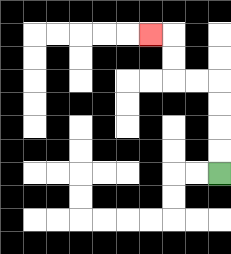{'start': '[9, 7]', 'end': '[6, 1]', 'path_directions': 'U,U,U,U,L,L,U,U,L', 'path_coordinates': '[[9, 7], [9, 6], [9, 5], [9, 4], [9, 3], [8, 3], [7, 3], [7, 2], [7, 1], [6, 1]]'}